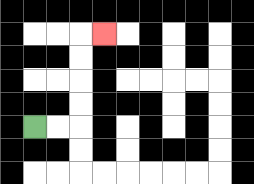{'start': '[1, 5]', 'end': '[4, 1]', 'path_directions': 'R,R,U,U,U,U,R', 'path_coordinates': '[[1, 5], [2, 5], [3, 5], [3, 4], [3, 3], [3, 2], [3, 1], [4, 1]]'}